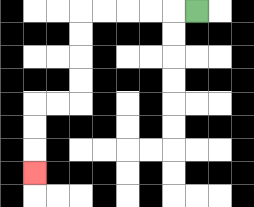{'start': '[8, 0]', 'end': '[1, 7]', 'path_directions': 'L,L,L,L,L,D,D,D,D,L,L,D,D,D', 'path_coordinates': '[[8, 0], [7, 0], [6, 0], [5, 0], [4, 0], [3, 0], [3, 1], [3, 2], [3, 3], [3, 4], [2, 4], [1, 4], [1, 5], [1, 6], [1, 7]]'}